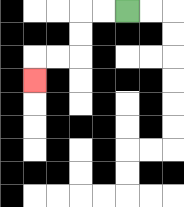{'start': '[5, 0]', 'end': '[1, 3]', 'path_directions': 'L,L,D,D,L,L,D', 'path_coordinates': '[[5, 0], [4, 0], [3, 0], [3, 1], [3, 2], [2, 2], [1, 2], [1, 3]]'}